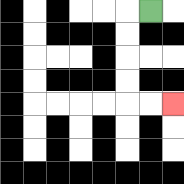{'start': '[6, 0]', 'end': '[7, 4]', 'path_directions': 'L,D,D,D,D,R,R', 'path_coordinates': '[[6, 0], [5, 0], [5, 1], [5, 2], [5, 3], [5, 4], [6, 4], [7, 4]]'}